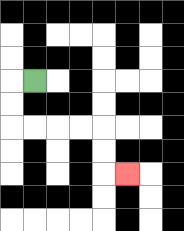{'start': '[1, 3]', 'end': '[5, 7]', 'path_directions': 'L,D,D,R,R,R,R,D,D,R', 'path_coordinates': '[[1, 3], [0, 3], [0, 4], [0, 5], [1, 5], [2, 5], [3, 5], [4, 5], [4, 6], [4, 7], [5, 7]]'}